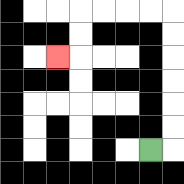{'start': '[6, 6]', 'end': '[2, 2]', 'path_directions': 'R,U,U,U,U,U,U,L,L,L,L,D,D,L', 'path_coordinates': '[[6, 6], [7, 6], [7, 5], [7, 4], [7, 3], [7, 2], [7, 1], [7, 0], [6, 0], [5, 0], [4, 0], [3, 0], [3, 1], [3, 2], [2, 2]]'}